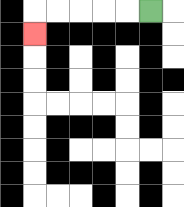{'start': '[6, 0]', 'end': '[1, 1]', 'path_directions': 'L,L,L,L,L,D', 'path_coordinates': '[[6, 0], [5, 0], [4, 0], [3, 0], [2, 0], [1, 0], [1, 1]]'}